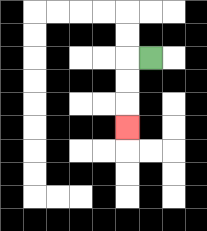{'start': '[6, 2]', 'end': '[5, 5]', 'path_directions': 'L,D,D,D', 'path_coordinates': '[[6, 2], [5, 2], [5, 3], [5, 4], [5, 5]]'}